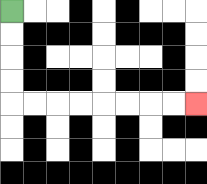{'start': '[0, 0]', 'end': '[8, 4]', 'path_directions': 'D,D,D,D,R,R,R,R,R,R,R,R', 'path_coordinates': '[[0, 0], [0, 1], [0, 2], [0, 3], [0, 4], [1, 4], [2, 4], [3, 4], [4, 4], [5, 4], [6, 4], [7, 4], [8, 4]]'}